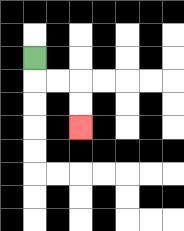{'start': '[1, 2]', 'end': '[3, 5]', 'path_directions': 'D,R,R,D,D', 'path_coordinates': '[[1, 2], [1, 3], [2, 3], [3, 3], [3, 4], [3, 5]]'}